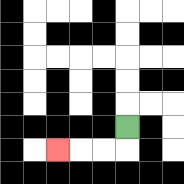{'start': '[5, 5]', 'end': '[2, 6]', 'path_directions': 'D,L,L,L', 'path_coordinates': '[[5, 5], [5, 6], [4, 6], [3, 6], [2, 6]]'}